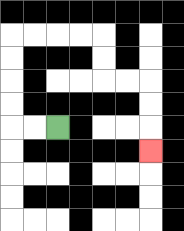{'start': '[2, 5]', 'end': '[6, 6]', 'path_directions': 'L,L,U,U,U,U,R,R,R,R,D,D,R,R,D,D,D', 'path_coordinates': '[[2, 5], [1, 5], [0, 5], [0, 4], [0, 3], [0, 2], [0, 1], [1, 1], [2, 1], [3, 1], [4, 1], [4, 2], [4, 3], [5, 3], [6, 3], [6, 4], [6, 5], [6, 6]]'}